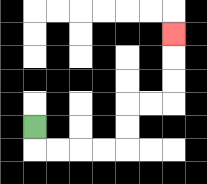{'start': '[1, 5]', 'end': '[7, 1]', 'path_directions': 'D,R,R,R,R,U,U,R,R,U,U,U', 'path_coordinates': '[[1, 5], [1, 6], [2, 6], [3, 6], [4, 6], [5, 6], [5, 5], [5, 4], [6, 4], [7, 4], [7, 3], [7, 2], [7, 1]]'}